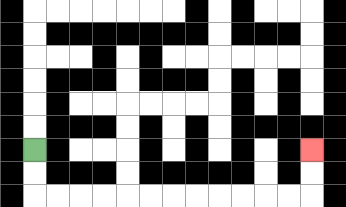{'start': '[1, 6]', 'end': '[13, 6]', 'path_directions': 'D,D,R,R,R,R,R,R,R,R,R,R,R,R,U,U', 'path_coordinates': '[[1, 6], [1, 7], [1, 8], [2, 8], [3, 8], [4, 8], [5, 8], [6, 8], [7, 8], [8, 8], [9, 8], [10, 8], [11, 8], [12, 8], [13, 8], [13, 7], [13, 6]]'}